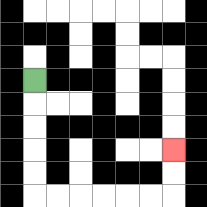{'start': '[1, 3]', 'end': '[7, 6]', 'path_directions': 'D,D,D,D,D,R,R,R,R,R,R,U,U', 'path_coordinates': '[[1, 3], [1, 4], [1, 5], [1, 6], [1, 7], [1, 8], [2, 8], [3, 8], [4, 8], [5, 8], [6, 8], [7, 8], [7, 7], [7, 6]]'}